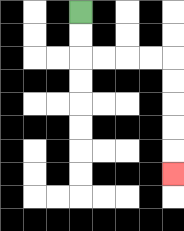{'start': '[3, 0]', 'end': '[7, 7]', 'path_directions': 'D,D,R,R,R,R,D,D,D,D,D', 'path_coordinates': '[[3, 0], [3, 1], [3, 2], [4, 2], [5, 2], [6, 2], [7, 2], [7, 3], [7, 4], [7, 5], [7, 6], [7, 7]]'}